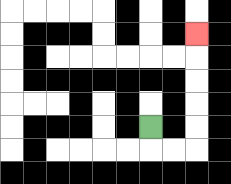{'start': '[6, 5]', 'end': '[8, 1]', 'path_directions': 'D,R,R,U,U,U,U,U', 'path_coordinates': '[[6, 5], [6, 6], [7, 6], [8, 6], [8, 5], [8, 4], [8, 3], [8, 2], [8, 1]]'}